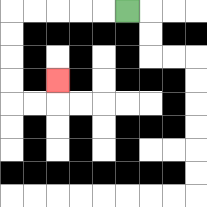{'start': '[5, 0]', 'end': '[2, 3]', 'path_directions': 'L,L,L,L,L,D,D,D,D,R,R,U', 'path_coordinates': '[[5, 0], [4, 0], [3, 0], [2, 0], [1, 0], [0, 0], [0, 1], [0, 2], [0, 3], [0, 4], [1, 4], [2, 4], [2, 3]]'}